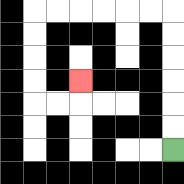{'start': '[7, 6]', 'end': '[3, 3]', 'path_directions': 'U,U,U,U,U,U,L,L,L,L,L,L,D,D,D,D,R,R,U', 'path_coordinates': '[[7, 6], [7, 5], [7, 4], [7, 3], [7, 2], [7, 1], [7, 0], [6, 0], [5, 0], [4, 0], [3, 0], [2, 0], [1, 0], [1, 1], [1, 2], [1, 3], [1, 4], [2, 4], [3, 4], [3, 3]]'}